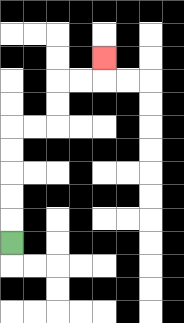{'start': '[0, 10]', 'end': '[4, 2]', 'path_directions': 'U,U,U,U,U,R,R,U,U,R,R,U', 'path_coordinates': '[[0, 10], [0, 9], [0, 8], [0, 7], [0, 6], [0, 5], [1, 5], [2, 5], [2, 4], [2, 3], [3, 3], [4, 3], [4, 2]]'}